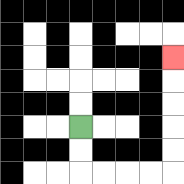{'start': '[3, 5]', 'end': '[7, 2]', 'path_directions': 'D,D,R,R,R,R,U,U,U,U,U', 'path_coordinates': '[[3, 5], [3, 6], [3, 7], [4, 7], [5, 7], [6, 7], [7, 7], [7, 6], [7, 5], [7, 4], [7, 3], [7, 2]]'}